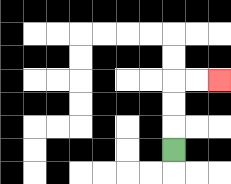{'start': '[7, 6]', 'end': '[9, 3]', 'path_directions': 'U,U,U,R,R', 'path_coordinates': '[[7, 6], [7, 5], [7, 4], [7, 3], [8, 3], [9, 3]]'}